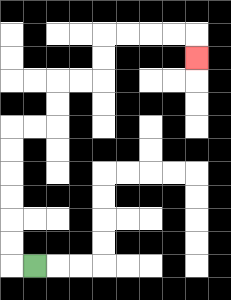{'start': '[1, 11]', 'end': '[8, 2]', 'path_directions': 'L,U,U,U,U,U,U,R,R,U,U,R,R,U,U,R,R,R,R,D', 'path_coordinates': '[[1, 11], [0, 11], [0, 10], [0, 9], [0, 8], [0, 7], [0, 6], [0, 5], [1, 5], [2, 5], [2, 4], [2, 3], [3, 3], [4, 3], [4, 2], [4, 1], [5, 1], [6, 1], [7, 1], [8, 1], [8, 2]]'}